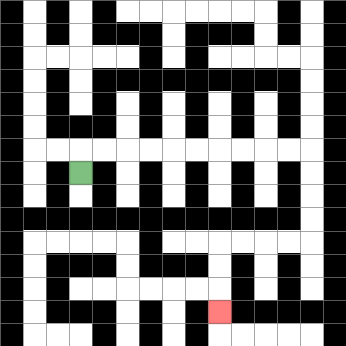{'start': '[3, 7]', 'end': '[9, 13]', 'path_directions': 'U,R,R,R,R,R,R,R,R,R,R,D,D,D,D,L,L,L,L,D,D,D', 'path_coordinates': '[[3, 7], [3, 6], [4, 6], [5, 6], [6, 6], [7, 6], [8, 6], [9, 6], [10, 6], [11, 6], [12, 6], [13, 6], [13, 7], [13, 8], [13, 9], [13, 10], [12, 10], [11, 10], [10, 10], [9, 10], [9, 11], [9, 12], [9, 13]]'}